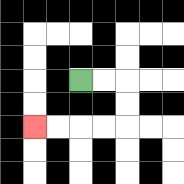{'start': '[3, 3]', 'end': '[1, 5]', 'path_directions': 'R,R,D,D,L,L,L,L', 'path_coordinates': '[[3, 3], [4, 3], [5, 3], [5, 4], [5, 5], [4, 5], [3, 5], [2, 5], [1, 5]]'}